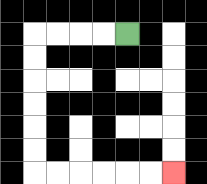{'start': '[5, 1]', 'end': '[7, 7]', 'path_directions': 'L,L,L,L,D,D,D,D,D,D,R,R,R,R,R,R', 'path_coordinates': '[[5, 1], [4, 1], [3, 1], [2, 1], [1, 1], [1, 2], [1, 3], [1, 4], [1, 5], [1, 6], [1, 7], [2, 7], [3, 7], [4, 7], [5, 7], [6, 7], [7, 7]]'}